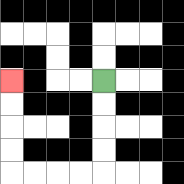{'start': '[4, 3]', 'end': '[0, 3]', 'path_directions': 'D,D,D,D,L,L,L,L,U,U,U,U', 'path_coordinates': '[[4, 3], [4, 4], [4, 5], [4, 6], [4, 7], [3, 7], [2, 7], [1, 7], [0, 7], [0, 6], [0, 5], [0, 4], [0, 3]]'}